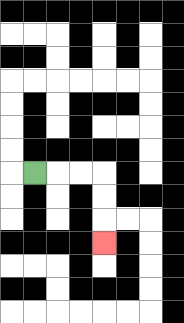{'start': '[1, 7]', 'end': '[4, 10]', 'path_directions': 'R,R,R,D,D,D', 'path_coordinates': '[[1, 7], [2, 7], [3, 7], [4, 7], [4, 8], [4, 9], [4, 10]]'}